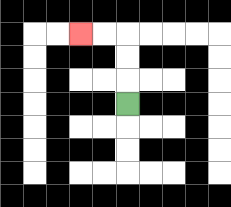{'start': '[5, 4]', 'end': '[3, 1]', 'path_directions': 'U,U,U,L,L', 'path_coordinates': '[[5, 4], [5, 3], [5, 2], [5, 1], [4, 1], [3, 1]]'}